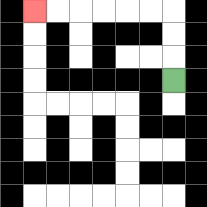{'start': '[7, 3]', 'end': '[1, 0]', 'path_directions': 'U,U,U,L,L,L,L,L,L', 'path_coordinates': '[[7, 3], [7, 2], [7, 1], [7, 0], [6, 0], [5, 0], [4, 0], [3, 0], [2, 0], [1, 0]]'}